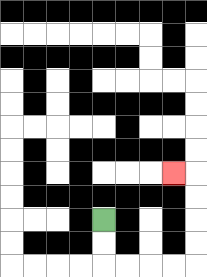{'start': '[4, 9]', 'end': '[7, 7]', 'path_directions': 'D,D,R,R,R,R,U,U,U,U,L', 'path_coordinates': '[[4, 9], [4, 10], [4, 11], [5, 11], [6, 11], [7, 11], [8, 11], [8, 10], [8, 9], [8, 8], [8, 7], [7, 7]]'}